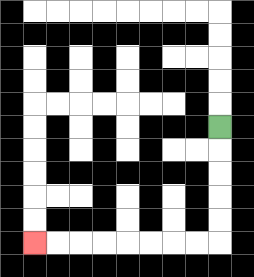{'start': '[9, 5]', 'end': '[1, 10]', 'path_directions': 'D,D,D,D,D,L,L,L,L,L,L,L,L', 'path_coordinates': '[[9, 5], [9, 6], [9, 7], [9, 8], [9, 9], [9, 10], [8, 10], [7, 10], [6, 10], [5, 10], [4, 10], [3, 10], [2, 10], [1, 10]]'}